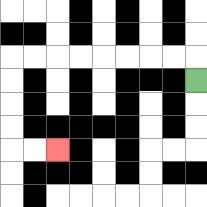{'start': '[8, 3]', 'end': '[2, 6]', 'path_directions': 'U,L,L,L,L,L,L,L,L,D,D,D,D,R,R', 'path_coordinates': '[[8, 3], [8, 2], [7, 2], [6, 2], [5, 2], [4, 2], [3, 2], [2, 2], [1, 2], [0, 2], [0, 3], [0, 4], [0, 5], [0, 6], [1, 6], [2, 6]]'}